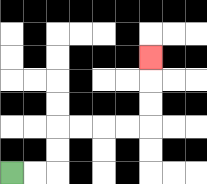{'start': '[0, 7]', 'end': '[6, 2]', 'path_directions': 'R,R,U,U,R,R,R,R,U,U,U', 'path_coordinates': '[[0, 7], [1, 7], [2, 7], [2, 6], [2, 5], [3, 5], [4, 5], [5, 5], [6, 5], [6, 4], [6, 3], [6, 2]]'}